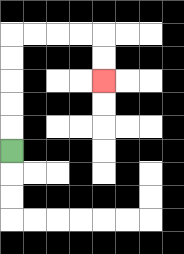{'start': '[0, 6]', 'end': '[4, 3]', 'path_directions': 'U,U,U,U,U,R,R,R,R,D,D', 'path_coordinates': '[[0, 6], [0, 5], [0, 4], [0, 3], [0, 2], [0, 1], [1, 1], [2, 1], [3, 1], [4, 1], [4, 2], [4, 3]]'}